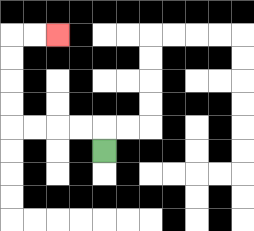{'start': '[4, 6]', 'end': '[2, 1]', 'path_directions': 'U,L,L,L,L,U,U,U,U,R,R', 'path_coordinates': '[[4, 6], [4, 5], [3, 5], [2, 5], [1, 5], [0, 5], [0, 4], [0, 3], [0, 2], [0, 1], [1, 1], [2, 1]]'}